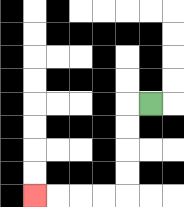{'start': '[6, 4]', 'end': '[1, 8]', 'path_directions': 'L,D,D,D,D,L,L,L,L', 'path_coordinates': '[[6, 4], [5, 4], [5, 5], [5, 6], [5, 7], [5, 8], [4, 8], [3, 8], [2, 8], [1, 8]]'}